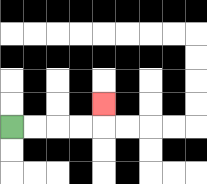{'start': '[0, 5]', 'end': '[4, 4]', 'path_directions': 'R,R,R,R,U', 'path_coordinates': '[[0, 5], [1, 5], [2, 5], [3, 5], [4, 5], [4, 4]]'}